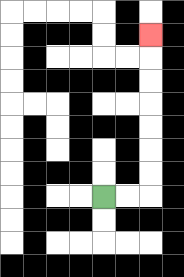{'start': '[4, 8]', 'end': '[6, 1]', 'path_directions': 'R,R,U,U,U,U,U,U,U', 'path_coordinates': '[[4, 8], [5, 8], [6, 8], [6, 7], [6, 6], [6, 5], [6, 4], [6, 3], [6, 2], [6, 1]]'}